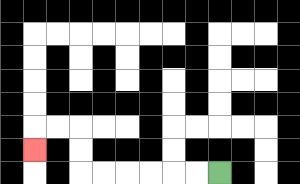{'start': '[9, 7]', 'end': '[1, 6]', 'path_directions': 'L,L,L,L,L,L,U,U,L,L,D', 'path_coordinates': '[[9, 7], [8, 7], [7, 7], [6, 7], [5, 7], [4, 7], [3, 7], [3, 6], [3, 5], [2, 5], [1, 5], [1, 6]]'}